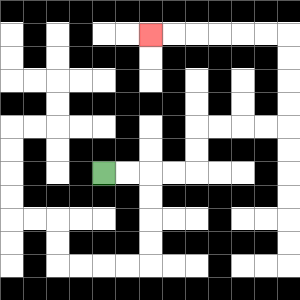{'start': '[4, 7]', 'end': '[6, 1]', 'path_directions': 'R,R,R,R,U,U,R,R,R,R,U,U,U,U,L,L,L,L,L,L', 'path_coordinates': '[[4, 7], [5, 7], [6, 7], [7, 7], [8, 7], [8, 6], [8, 5], [9, 5], [10, 5], [11, 5], [12, 5], [12, 4], [12, 3], [12, 2], [12, 1], [11, 1], [10, 1], [9, 1], [8, 1], [7, 1], [6, 1]]'}